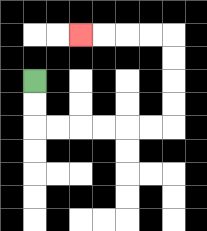{'start': '[1, 3]', 'end': '[3, 1]', 'path_directions': 'D,D,R,R,R,R,R,R,U,U,U,U,L,L,L,L', 'path_coordinates': '[[1, 3], [1, 4], [1, 5], [2, 5], [3, 5], [4, 5], [5, 5], [6, 5], [7, 5], [7, 4], [7, 3], [7, 2], [7, 1], [6, 1], [5, 1], [4, 1], [3, 1]]'}